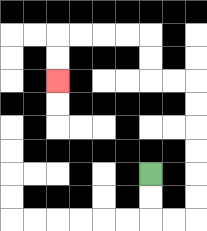{'start': '[6, 7]', 'end': '[2, 3]', 'path_directions': 'D,D,R,R,U,U,U,U,U,U,L,L,U,U,L,L,L,L,D,D', 'path_coordinates': '[[6, 7], [6, 8], [6, 9], [7, 9], [8, 9], [8, 8], [8, 7], [8, 6], [8, 5], [8, 4], [8, 3], [7, 3], [6, 3], [6, 2], [6, 1], [5, 1], [4, 1], [3, 1], [2, 1], [2, 2], [2, 3]]'}